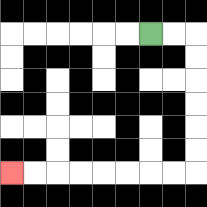{'start': '[6, 1]', 'end': '[0, 7]', 'path_directions': 'R,R,D,D,D,D,D,D,L,L,L,L,L,L,L,L', 'path_coordinates': '[[6, 1], [7, 1], [8, 1], [8, 2], [8, 3], [8, 4], [8, 5], [8, 6], [8, 7], [7, 7], [6, 7], [5, 7], [4, 7], [3, 7], [2, 7], [1, 7], [0, 7]]'}